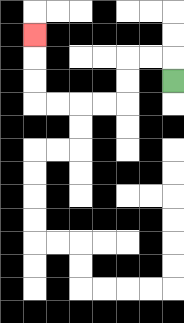{'start': '[7, 3]', 'end': '[1, 1]', 'path_directions': 'U,L,L,D,D,L,L,L,L,U,U,U', 'path_coordinates': '[[7, 3], [7, 2], [6, 2], [5, 2], [5, 3], [5, 4], [4, 4], [3, 4], [2, 4], [1, 4], [1, 3], [1, 2], [1, 1]]'}